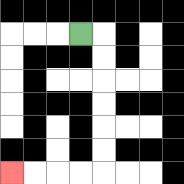{'start': '[3, 1]', 'end': '[0, 7]', 'path_directions': 'R,D,D,D,D,D,D,L,L,L,L', 'path_coordinates': '[[3, 1], [4, 1], [4, 2], [4, 3], [4, 4], [4, 5], [4, 6], [4, 7], [3, 7], [2, 7], [1, 7], [0, 7]]'}